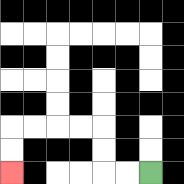{'start': '[6, 7]', 'end': '[0, 7]', 'path_directions': 'L,L,U,U,L,L,L,L,D,D', 'path_coordinates': '[[6, 7], [5, 7], [4, 7], [4, 6], [4, 5], [3, 5], [2, 5], [1, 5], [0, 5], [0, 6], [0, 7]]'}